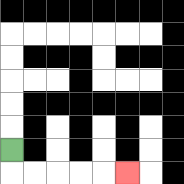{'start': '[0, 6]', 'end': '[5, 7]', 'path_directions': 'D,R,R,R,R,R', 'path_coordinates': '[[0, 6], [0, 7], [1, 7], [2, 7], [3, 7], [4, 7], [5, 7]]'}